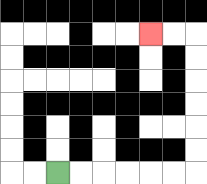{'start': '[2, 7]', 'end': '[6, 1]', 'path_directions': 'R,R,R,R,R,R,U,U,U,U,U,U,L,L', 'path_coordinates': '[[2, 7], [3, 7], [4, 7], [5, 7], [6, 7], [7, 7], [8, 7], [8, 6], [8, 5], [8, 4], [8, 3], [8, 2], [8, 1], [7, 1], [6, 1]]'}